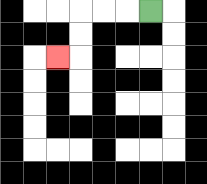{'start': '[6, 0]', 'end': '[2, 2]', 'path_directions': 'L,L,L,D,D,L', 'path_coordinates': '[[6, 0], [5, 0], [4, 0], [3, 0], [3, 1], [3, 2], [2, 2]]'}